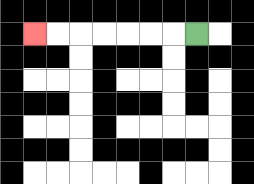{'start': '[8, 1]', 'end': '[1, 1]', 'path_directions': 'L,L,L,L,L,L,L', 'path_coordinates': '[[8, 1], [7, 1], [6, 1], [5, 1], [4, 1], [3, 1], [2, 1], [1, 1]]'}